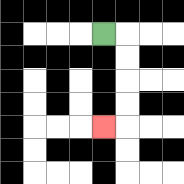{'start': '[4, 1]', 'end': '[4, 5]', 'path_directions': 'R,D,D,D,D,L', 'path_coordinates': '[[4, 1], [5, 1], [5, 2], [5, 3], [5, 4], [5, 5], [4, 5]]'}